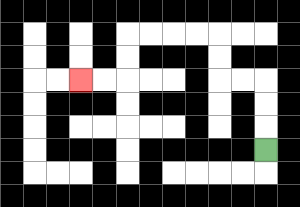{'start': '[11, 6]', 'end': '[3, 3]', 'path_directions': 'U,U,U,L,L,U,U,L,L,L,L,D,D,L,L', 'path_coordinates': '[[11, 6], [11, 5], [11, 4], [11, 3], [10, 3], [9, 3], [9, 2], [9, 1], [8, 1], [7, 1], [6, 1], [5, 1], [5, 2], [5, 3], [4, 3], [3, 3]]'}